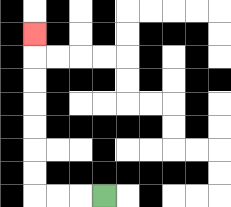{'start': '[4, 8]', 'end': '[1, 1]', 'path_directions': 'L,L,L,U,U,U,U,U,U,U', 'path_coordinates': '[[4, 8], [3, 8], [2, 8], [1, 8], [1, 7], [1, 6], [1, 5], [1, 4], [1, 3], [1, 2], [1, 1]]'}